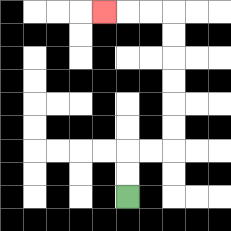{'start': '[5, 8]', 'end': '[4, 0]', 'path_directions': 'U,U,R,R,U,U,U,U,U,U,L,L,L', 'path_coordinates': '[[5, 8], [5, 7], [5, 6], [6, 6], [7, 6], [7, 5], [7, 4], [7, 3], [7, 2], [7, 1], [7, 0], [6, 0], [5, 0], [4, 0]]'}